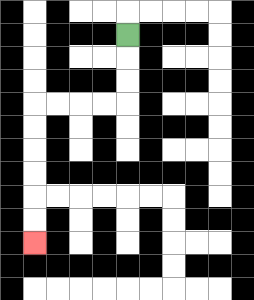{'start': '[5, 1]', 'end': '[1, 10]', 'path_directions': 'D,D,D,L,L,L,L,D,D,D,D,D,D', 'path_coordinates': '[[5, 1], [5, 2], [5, 3], [5, 4], [4, 4], [3, 4], [2, 4], [1, 4], [1, 5], [1, 6], [1, 7], [1, 8], [1, 9], [1, 10]]'}